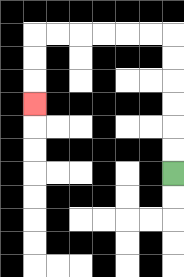{'start': '[7, 7]', 'end': '[1, 4]', 'path_directions': 'U,U,U,U,U,U,L,L,L,L,L,L,D,D,D', 'path_coordinates': '[[7, 7], [7, 6], [7, 5], [7, 4], [7, 3], [7, 2], [7, 1], [6, 1], [5, 1], [4, 1], [3, 1], [2, 1], [1, 1], [1, 2], [1, 3], [1, 4]]'}